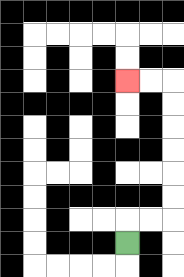{'start': '[5, 10]', 'end': '[5, 3]', 'path_directions': 'U,R,R,U,U,U,U,U,U,L,L', 'path_coordinates': '[[5, 10], [5, 9], [6, 9], [7, 9], [7, 8], [7, 7], [7, 6], [7, 5], [7, 4], [7, 3], [6, 3], [5, 3]]'}